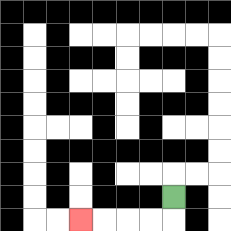{'start': '[7, 8]', 'end': '[3, 9]', 'path_directions': 'D,L,L,L,L', 'path_coordinates': '[[7, 8], [7, 9], [6, 9], [5, 9], [4, 9], [3, 9]]'}